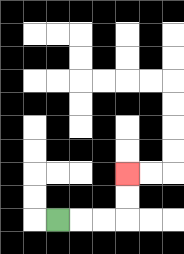{'start': '[2, 9]', 'end': '[5, 7]', 'path_directions': 'R,R,R,U,U', 'path_coordinates': '[[2, 9], [3, 9], [4, 9], [5, 9], [5, 8], [5, 7]]'}